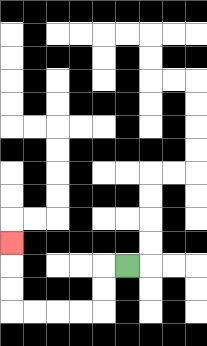{'start': '[5, 11]', 'end': '[0, 10]', 'path_directions': 'L,D,D,L,L,L,L,U,U,U', 'path_coordinates': '[[5, 11], [4, 11], [4, 12], [4, 13], [3, 13], [2, 13], [1, 13], [0, 13], [0, 12], [0, 11], [0, 10]]'}